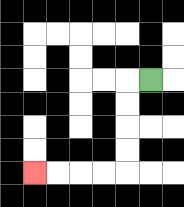{'start': '[6, 3]', 'end': '[1, 7]', 'path_directions': 'L,D,D,D,D,L,L,L,L', 'path_coordinates': '[[6, 3], [5, 3], [5, 4], [5, 5], [5, 6], [5, 7], [4, 7], [3, 7], [2, 7], [1, 7]]'}